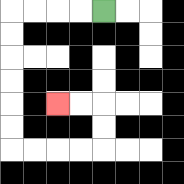{'start': '[4, 0]', 'end': '[2, 4]', 'path_directions': 'L,L,L,L,D,D,D,D,D,D,R,R,R,R,U,U,L,L', 'path_coordinates': '[[4, 0], [3, 0], [2, 0], [1, 0], [0, 0], [0, 1], [0, 2], [0, 3], [0, 4], [0, 5], [0, 6], [1, 6], [2, 6], [3, 6], [4, 6], [4, 5], [4, 4], [3, 4], [2, 4]]'}